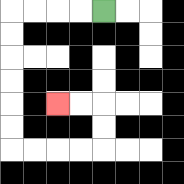{'start': '[4, 0]', 'end': '[2, 4]', 'path_directions': 'L,L,L,L,D,D,D,D,D,D,R,R,R,R,U,U,L,L', 'path_coordinates': '[[4, 0], [3, 0], [2, 0], [1, 0], [0, 0], [0, 1], [0, 2], [0, 3], [0, 4], [0, 5], [0, 6], [1, 6], [2, 6], [3, 6], [4, 6], [4, 5], [4, 4], [3, 4], [2, 4]]'}